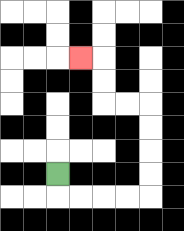{'start': '[2, 7]', 'end': '[3, 2]', 'path_directions': 'D,R,R,R,R,U,U,U,U,L,L,U,U,L', 'path_coordinates': '[[2, 7], [2, 8], [3, 8], [4, 8], [5, 8], [6, 8], [6, 7], [6, 6], [6, 5], [6, 4], [5, 4], [4, 4], [4, 3], [4, 2], [3, 2]]'}